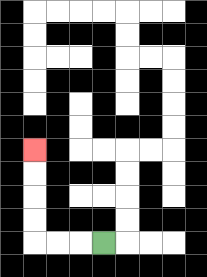{'start': '[4, 10]', 'end': '[1, 6]', 'path_directions': 'L,L,L,U,U,U,U', 'path_coordinates': '[[4, 10], [3, 10], [2, 10], [1, 10], [1, 9], [1, 8], [1, 7], [1, 6]]'}